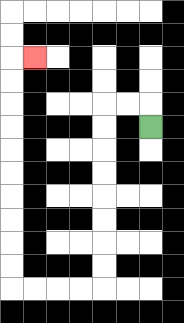{'start': '[6, 5]', 'end': '[1, 2]', 'path_directions': 'U,L,L,D,D,D,D,D,D,D,D,L,L,L,L,U,U,U,U,U,U,U,U,U,U,R', 'path_coordinates': '[[6, 5], [6, 4], [5, 4], [4, 4], [4, 5], [4, 6], [4, 7], [4, 8], [4, 9], [4, 10], [4, 11], [4, 12], [3, 12], [2, 12], [1, 12], [0, 12], [0, 11], [0, 10], [0, 9], [0, 8], [0, 7], [0, 6], [0, 5], [0, 4], [0, 3], [0, 2], [1, 2]]'}